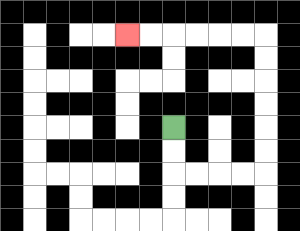{'start': '[7, 5]', 'end': '[5, 1]', 'path_directions': 'D,D,R,R,R,R,U,U,U,U,U,U,L,L,L,L,L,L', 'path_coordinates': '[[7, 5], [7, 6], [7, 7], [8, 7], [9, 7], [10, 7], [11, 7], [11, 6], [11, 5], [11, 4], [11, 3], [11, 2], [11, 1], [10, 1], [9, 1], [8, 1], [7, 1], [6, 1], [5, 1]]'}